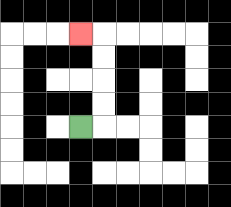{'start': '[3, 5]', 'end': '[3, 1]', 'path_directions': 'R,U,U,U,U,L', 'path_coordinates': '[[3, 5], [4, 5], [4, 4], [4, 3], [4, 2], [4, 1], [3, 1]]'}